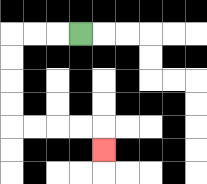{'start': '[3, 1]', 'end': '[4, 6]', 'path_directions': 'L,L,L,D,D,D,D,R,R,R,R,D', 'path_coordinates': '[[3, 1], [2, 1], [1, 1], [0, 1], [0, 2], [0, 3], [0, 4], [0, 5], [1, 5], [2, 5], [3, 5], [4, 5], [4, 6]]'}